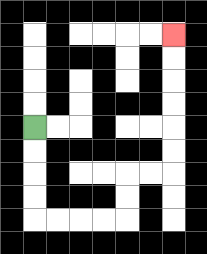{'start': '[1, 5]', 'end': '[7, 1]', 'path_directions': 'D,D,D,D,R,R,R,R,U,U,R,R,U,U,U,U,U,U', 'path_coordinates': '[[1, 5], [1, 6], [1, 7], [1, 8], [1, 9], [2, 9], [3, 9], [4, 9], [5, 9], [5, 8], [5, 7], [6, 7], [7, 7], [7, 6], [7, 5], [7, 4], [7, 3], [7, 2], [7, 1]]'}